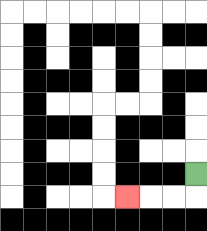{'start': '[8, 7]', 'end': '[5, 8]', 'path_directions': 'D,L,L,L', 'path_coordinates': '[[8, 7], [8, 8], [7, 8], [6, 8], [5, 8]]'}